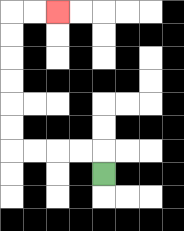{'start': '[4, 7]', 'end': '[2, 0]', 'path_directions': 'U,L,L,L,L,U,U,U,U,U,U,R,R', 'path_coordinates': '[[4, 7], [4, 6], [3, 6], [2, 6], [1, 6], [0, 6], [0, 5], [0, 4], [0, 3], [0, 2], [0, 1], [0, 0], [1, 0], [2, 0]]'}